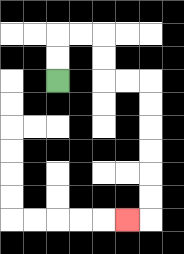{'start': '[2, 3]', 'end': '[5, 9]', 'path_directions': 'U,U,R,R,D,D,R,R,D,D,D,D,D,D,L', 'path_coordinates': '[[2, 3], [2, 2], [2, 1], [3, 1], [4, 1], [4, 2], [4, 3], [5, 3], [6, 3], [6, 4], [6, 5], [6, 6], [6, 7], [6, 8], [6, 9], [5, 9]]'}